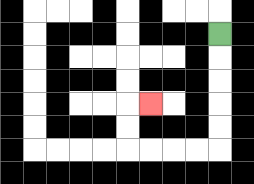{'start': '[9, 1]', 'end': '[6, 4]', 'path_directions': 'D,D,D,D,D,L,L,L,L,U,U,R', 'path_coordinates': '[[9, 1], [9, 2], [9, 3], [9, 4], [9, 5], [9, 6], [8, 6], [7, 6], [6, 6], [5, 6], [5, 5], [5, 4], [6, 4]]'}